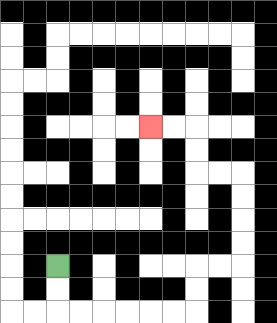{'start': '[2, 11]', 'end': '[6, 5]', 'path_directions': 'D,D,R,R,R,R,R,R,U,U,R,R,U,U,U,U,L,L,U,U,L,L', 'path_coordinates': '[[2, 11], [2, 12], [2, 13], [3, 13], [4, 13], [5, 13], [6, 13], [7, 13], [8, 13], [8, 12], [8, 11], [9, 11], [10, 11], [10, 10], [10, 9], [10, 8], [10, 7], [9, 7], [8, 7], [8, 6], [8, 5], [7, 5], [6, 5]]'}